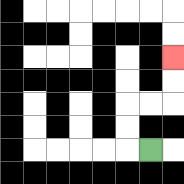{'start': '[6, 6]', 'end': '[7, 2]', 'path_directions': 'L,U,U,R,R,U,U', 'path_coordinates': '[[6, 6], [5, 6], [5, 5], [5, 4], [6, 4], [7, 4], [7, 3], [7, 2]]'}